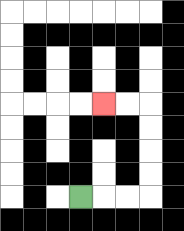{'start': '[3, 8]', 'end': '[4, 4]', 'path_directions': 'R,R,R,U,U,U,U,L,L', 'path_coordinates': '[[3, 8], [4, 8], [5, 8], [6, 8], [6, 7], [6, 6], [6, 5], [6, 4], [5, 4], [4, 4]]'}